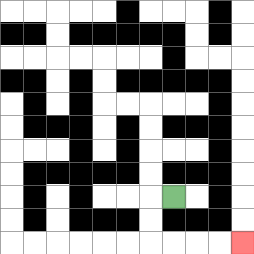{'start': '[7, 8]', 'end': '[10, 10]', 'path_directions': 'L,D,D,R,R,R,R', 'path_coordinates': '[[7, 8], [6, 8], [6, 9], [6, 10], [7, 10], [8, 10], [9, 10], [10, 10]]'}